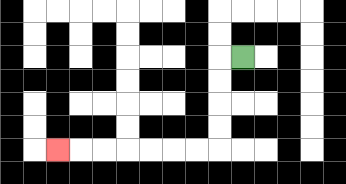{'start': '[10, 2]', 'end': '[2, 6]', 'path_directions': 'L,D,D,D,D,L,L,L,L,L,L,L', 'path_coordinates': '[[10, 2], [9, 2], [9, 3], [9, 4], [9, 5], [9, 6], [8, 6], [7, 6], [6, 6], [5, 6], [4, 6], [3, 6], [2, 6]]'}